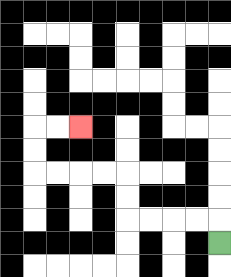{'start': '[9, 10]', 'end': '[3, 5]', 'path_directions': 'U,L,L,L,L,U,U,L,L,L,L,U,U,R,R', 'path_coordinates': '[[9, 10], [9, 9], [8, 9], [7, 9], [6, 9], [5, 9], [5, 8], [5, 7], [4, 7], [3, 7], [2, 7], [1, 7], [1, 6], [1, 5], [2, 5], [3, 5]]'}